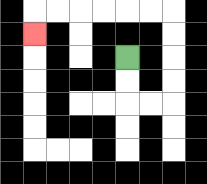{'start': '[5, 2]', 'end': '[1, 1]', 'path_directions': 'D,D,R,R,U,U,U,U,L,L,L,L,L,L,D', 'path_coordinates': '[[5, 2], [5, 3], [5, 4], [6, 4], [7, 4], [7, 3], [7, 2], [7, 1], [7, 0], [6, 0], [5, 0], [4, 0], [3, 0], [2, 0], [1, 0], [1, 1]]'}